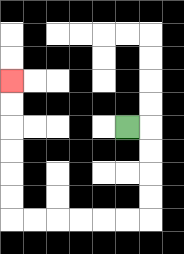{'start': '[5, 5]', 'end': '[0, 3]', 'path_directions': 'R,D,D,D,D,L,L,L,L,L,L,U,U,U,U,U,U', 'path_coordinates': '[[5, 5], [6, 5], [6, 6], [6, 7], [6, 8], [6, 9], [5, 9], [4, 9], [3, 9], [2, 9], [1, 9], [0, 9], [0, 8], [0, 7], [0, 6], [0, 5], [0, 4], [0, 3]]'}